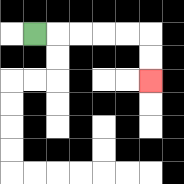{'start': '[1, 1]', 'end': '[6, 3]', 'path_directions': 'R,R,R,R,R,D,D', 'path_coordinates': '[[1, 1], [2, 1], [3, 1], [4, 1], [5, 1], [6, 1], [6, 2], [6, 3]]'}